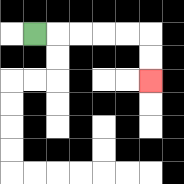{'start': '[1, 1]', 'end': '[6, 3]', 'path_directions': 'R,R,R,R,R,D,D', 'path_coordinates': '[[1, 1], [2, 1], [3, 1], [4, 1], [5, 1], [6, 1], [6, 2], [6, 3]]'}